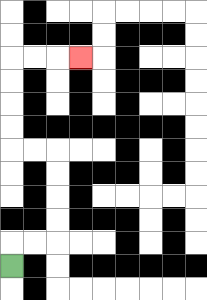{'start': '[0, 11]', 'end': '[3, 2]', 'path_directions': 'U,R,R,U,U,U,U,L,L,U,U,U,U,R,R,R', 'path_coordinates': '[[0, 11], [0, 10], [1, 10], [2, 10], [2, 9], [2, 8], [2, 7], [2, 6], [1, 6], [0, 6], [0, 5], [0, 4], [0, 3], [0, 2], [1, 2], [2, 2], [3, 2]]'}